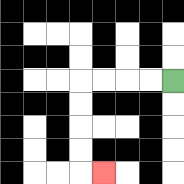{'start': '[7, 3]', 'end': '[4, 7]', 'path_directions': 'L,L,L,L,D,D,D,D,R', 'path_coordinates': '[[7, 3], [6, 3], [5, 3], [4, 3], [3, 3], [3, 4], [3, 5], [3, 6], [3, 7], [4, 7]]'}